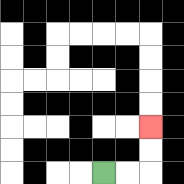{'start': '[4, 7]', 'end': '[6, 5]', 'path_directions': 'R,R,U,U', 'path_coordinates': '[[4, 7], [5, 7], [6, 7], [6, 6], [6, 5]]'}